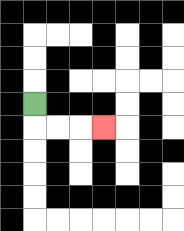{'start': '[1, 4]', 'end': '[4, 5]', 'path_directions': 'D,R,R,R', 'path_coordinates': '[[1, 4], [1, 5], [2, 5], [3, 5], [4, 5]]'}